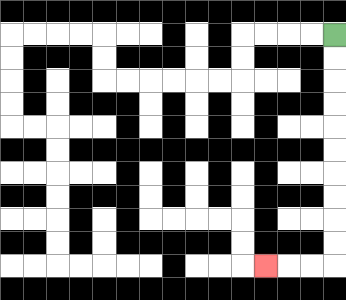{'start': '[14, 1]', 'end': '[11, 11]', 'path_directions': 'D,D,D,D,D,D,D,D,D,D,L,L,L', 'path_coordinates': '[[14, 1], [14, 2], [14, 3], [14, 4], [14, 5], [14, 6], [14, 7], [14, 8], [14, 9], [14, 10], [14, 11], [13, 11], [12, 11], [11, 11]]'}